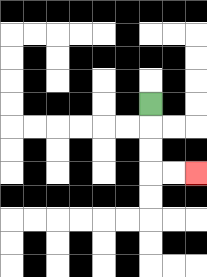{'start': '[6, 4]', 'end': '[8, 7]', 'path_directions': 'D,D,D,R,R', 'path_coordinates': '[[6, 4], [6, 5], [6, 6], [6, 7], [7, 7], [8, 7]]'}